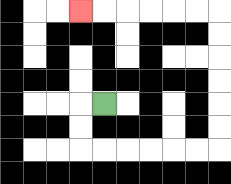{'start': '[4, 4]', 'end': '[3, 0]', 'path_directions': 'L,D,D,R,R,R,R,R,R,U,U,U,U,U,U,L,L,L,L,L,L', 'path_coordinates': '[[4, 4], [3, 4], [3, 5], [3, 6], [4, 6], [5, 6], [6, 6], [7, 6], [8, 6], [9, 6], [9, 5], [9, 4], [9, 3], [9, 2], [9, 1], [9, 0], [8, 0], [7, 0], [6, 0], [5, 0], [4, 0], [3, 0]]'}